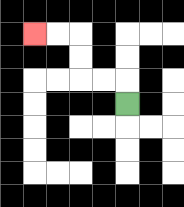{'start': '[5, 4]', 'end': '[1, 1]', 'path_directions': 'U,L,L,U,U,L,L', 'path_coordinates': '[[5, 4], [5, 3], [4, 3], [3, 3], [3, 2], [3, 1], [2, 1], [1, 1]]'}